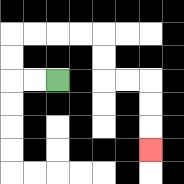{'start': '[2, 3]', 'end': '[6, 6]', 'path_directions': 'L,L,U,U,R,R,R,R,D,D,R,R,D,D,D', 'path_coordinates': '[[2, 3], [1, 3], [0, 3], [0, 2], [0, 1], [1, 1], [2, 1], [3, 1], [4, 1], [4, 2], [4, 3], [5, 3], [6, 3], [6, 4], [6, 5], [6, 6]]'}